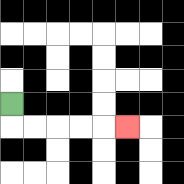{'start': '[0, 4]', 'end': '[5, 5]', 'path_directions': 'D,R,R,R,R,R', 'path_coordinates': '[[0, 4], [0, 5], [1, 5], [2, 5], [3, 5], [4, 5], [5, 5]]'}